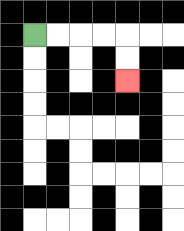{'start': '[1, 1]', 'end': '[5, 3]', 'path_directions': 'R,R,R,R,D,D', 'path_coordinates': '[[1, 1], [2, 1], [3, 1], [4, 1], [5, 1], [5, 2], [5, 3]]'}